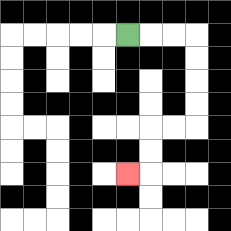{'start': '[5, 1]', 'end': '[5, 7]', 'path_directions': 'R,R,R,D,D,D,D,L,L,D,D,L', 'path_coordinates': '[[5, 1], [6, 1], [7, 1], [8, 1], [8, 2], [8, 3], [8, 4], [8, 5], [7, 5], [6, 5], [6, 6], [6, 7], [5, 7]]'}